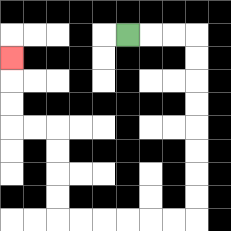{'start': '[5, 1]', 'end': '[0, 2]', 'path_directions': 'R,R,R,D,D,D,D,D,D,D,D,L,L,L,L,L,L,U,U,U,U,L,L,U,U,U', 'path_coordinates': '[[5, 1], [6, 1], [7, 1], [8, 1], [8, 2], [8, 3], [8, 4], [8, 5], [8, 6], [8, 7], [8, 8], [8, 9], [7, 9], [6, 9], [5, 9], [4, 9], [3, 9], [2, 9], [2, 8], [2, 7], [2, 6], [2, 5], [1, 5], [0, 5], [0, 4], [0, 3], [0, 2]]'}